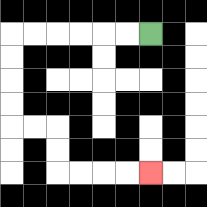{'start': '[6, 1]', 'end': '[6, 7]', 'path_directions': 'L,L,L,L,L,L,D,D,D,D,R,R,D,D,R,R,R,R', 'path_coordinates': '[[6, 1], [5, 1], [4, 1], [3, 1], [2, 1], [1, 1], [0, 1], [0, 2], [0, 3], [0, 4], [0, 5], [1, 5], [2, 5], [2, 6], [2, 7], [3, 7], [4, 7], [5, 7], [6, 7]]'}